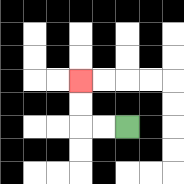{'start': '[5, 5]', 'end': '[3, 3]', 'path_directions': 'L,L,U,U', 'path_coordinates': '[[5, 5], [4, 5], [3, 5], [3, 4], [3, 3]]'}